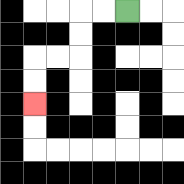{'start': '[5, 0]', 'end': '[1, 4]', 'path_directions': 'L,L,D,D,L,L,D,D', 'path_coordinates': '[[5, 0], [4, 0], [3, 0], [3, 1], [3, 2], [2, 2], [1, 2], [1, 3], [1, 4]]'}